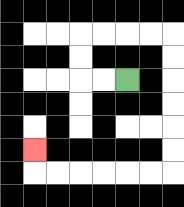{'start': '[5, 3]', 'end': '[1, 6]', 'path_directions': 'L,L,U,U,R,R,R,R,D,D,D,D,D,D,L,L,L,L,L,L,U', 'path_coordinates': '[[5, 3], [4, 3], [3, 3], [3, 2], [3, 1], [4, 1], [5, 1], [6, 1], [7, 1], [7, 2], [7, 3], [7, 4], [7, 5], [7, 6], [7, 7], [6, 7], [5, 7], [4, 7], [3, 7], [2, 7], [1, 7], [1, 6]]'}